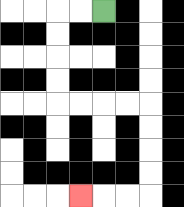{'start': '[4, 0]', 'end': '[3, 8]', 'path_directions': 'L,L,D,D,D,D,R,R,R,R,D,D,D,D,L,L,L', 'path_coordinates': '[[4, 0], [3, 0], [2, 0], [2, 1], [2, 2], [2, 3], [2, 4], [3, 4], [4, 4], [5, 4], [6, 4], [6, 5], [6, 6], [6, 7], [6, 8], [5, 8], [4, 8], [3, 8]]'}